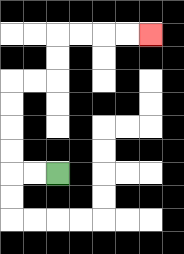{'start': '[2, 7]', 'end': '[6, 1]', 'path_directions': 'L,L,U,U,U,U,R,R,U,U,R,R,R,R', 'path_coordinates': '[[2, 7], [1, 7], [0, 7], [0, 6], [0, 5], [0, 4], [0, 3], [1, 3], [2, 3], [2, 2], [2, 1], [3, 1], [4, 1], [5, 1], [6, 1]]'}